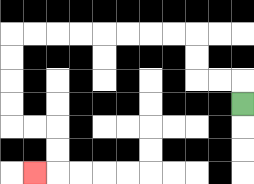{'start': '[10, 4]', 'end': '[1, 7]', 'path_directions': 'U,L,L,U,U,L,L,L,L,L,L,L,L,D,D,D,D,R,R,D,D,L', 'path_coordinates': '[[10, 4], [10, 3], [9, 3], [8, 3], [8, 2], [8, 1], [7, 1], [6, 1], [5, 1], [4, 1], [3, 1], [2, 1], [1, 1], [0, 1], [0, 2], [0, 3], [0, 4], [0, 5], [1, 5], [2, 5], [2, 6], [2, 7], [1, 7]]'}